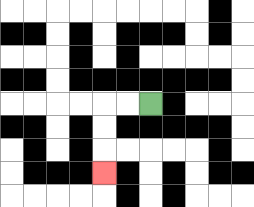{'start': '[6, 4]', 'end': '[4, 7]', 'path_directions': 'L,L,D,D,D', 'path_coordinates': '[[6, 4], [5, 4], [4, 4], [4, 5], [4, 6], [4, 7]]'}